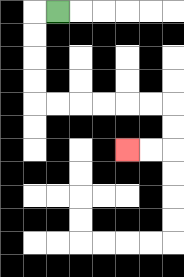{'start': '[2, 0]', 'end': '[5, 6]', 'path_directions': 'L,D,D,D,D,R,R,R,R,R,R,D,D,L,L', 'path_coordinates': '[[2, 0], [1, 0], [1, 1], [1, 2], [1, 3], [1, 4], [2, 4], [3, 4], [4, 4], [5, 4], [6, 4], [7, 4], [7, 5], [7, 6], [6, 6], [5, 6]]'}